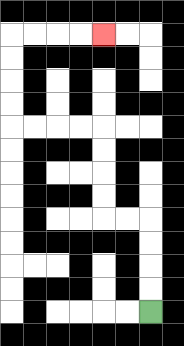{'start': '[6, 13]', 'end': '[4, 1]', 'path_directions': 'U,U,U,U,L,L,U,U,U,U,L,L,L,L,U,U,U,U,R,R,R,R', 'path_coordinates': '[[6, 13], [6, 12], [6, 11], [6, 10], [6, 9], [5, 9], [4, 9], [4, 8], [4, 7], [4, 6], [4, 5], [3, 5], [2, 5], [1, 5], [0, 5], [0, 4], [0, 3], [0, 2], [0, 1], [1, 1], [2, 1], [3, 1], [4, 1]]'}